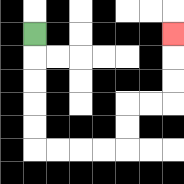{'start': '[1, 1]', 'end': '[7, 1]', 'path_directions': 'D,D,D,D,D,R,R,R,R,U,U,R,R,U,U,U', 'path_coordinates': '[[1, 1], [1, 2], [1, 3], [1, 4], [1, 5], [1, 6], [2, 6], [3, 6], [4, 6], [5, 6], [5, 5], [5, 4], [6, 4], [7, 4], [7, 3], [7, 2], [7, 1]]'}